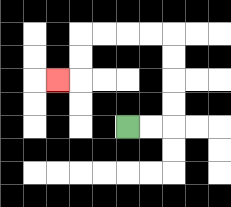{'start': '[5, 5]', 'end': '[2, 3]', 'path_directions': 'R,R,U,U,U,U,L,L,L,L,D,D,L', 'path_coordinates': '[[5, 5], [6, 5], [7, 5], [7, 4], [7, 3], [7, 2], [7, 1], [6, 1], [5, 1], [4, 1], [3, 1], [3, 2], [3, 3], [2, 3]]'}